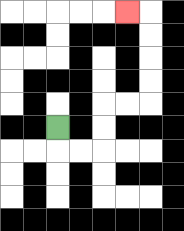{'start': '[2, 5]', 'end': '[5, 0]', 'path_directions': 'D,R,R,U,U,R,R,U,U,U,U,L', 'path_coordinates': '[[2, 5], [2, 6], [3, 6], [4, 6], [4, 5], [4, 4], [5, 4], [6, 4], [6, 3], [6, 2], [6, 1], [6, 0], [5, 0]]'}